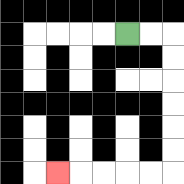{'start': '[5, 1]', 'end': '[2, 7]', 'path_directions': 'R,R,D,D,D,D,D,D,L,L,L,L,L', 'path_coordinates': '[[5, 1], [6, 1], [7, 1], [7, 2], [7, 3], [7, 4], [7, 5], [7, 6], [7, 7], [6, 7], [5, 7], [4, 7], [3, 7], [2, 7]]'}